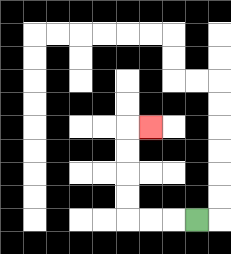{'start': '[8, 9]', 'end': '[6, 5]', 'path_directions': 'L,L,L,U,U,U,U,R', 'path_coordinates': '[[8, 9], [7, 9], [6, 9], [5, 9], [5, 8], [5, 7], [5, 6], [5, 5], [6, 5]]'}